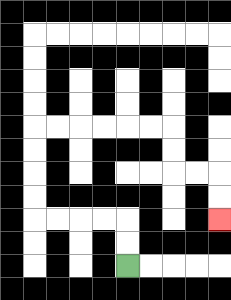{'start': '[5, 11]', 'end': '[9, 9]', 'path_directions': 'U,U,L,L,L,L,U,U,U,U,R,R,R,R,R,R,D,D,R,R,D,D', 'path_coordinates': '[[5, 11], [5, 10], [5, 9], [4, 9], [3, 9], [2, 9], [1, 9], [1, 8], [1, 7], [1, 6], [1, 5], [2, 5], [3, 5], [4, 5], [5, 5], [6, 5], [7, 5], [7, 6], [7, 7], [8, 7], [9, 7], [9, 8], [9, 9]]'}